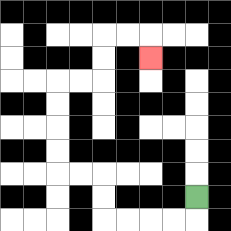{'start': '[8, 8]', 'end': '[6, 2]', 'path_directions': 'D,L,L,L,L,U,U,L,L,U,U,U,U,R,R,U,U,R,R,D', 'path_coordinates': '[[8, 8], [8, 9], [7, 9], [6, 9], [5, 9], [4, 9], [4, 8], [4, 7], [3, 7], [2, 7], [2, 6], [2, 5], [2, 4], [2, 3], [3, 3], [4, 3], [4, 2], [4, 1], [5, 1], [6, 1], [6, 2]]'}